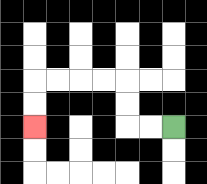{'start': '[7, 5]', 'end': '[1, 5]', 'path_directions': 'L,L,U,U,L,L,L,L,D,D', 'path_coordinates': '[[7, 5], [6, 5], [5, 5], [5, 4], [5, 3], [4, 3], [3, 3], [2, 3], [1, 3], [1, 4], [1, 5]]'}